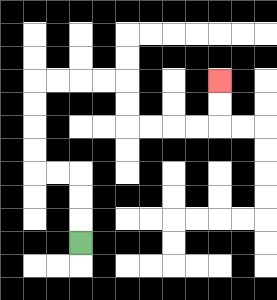{'start': '[3, 10]', 'end': '[9, 3]', 'path_directions': 'U,U,U,L,L,U,U,U,U,R,R,R,R,D,D,R,R,R,R,U,U', 'path_coordinates': '[[3, 10], [3, 9], [3, 8], [3, 7], [2, 7], [1, 7], [1, 6], [1, 5], [1, 4], [1, 3], [2, 3], [3, 3], [4, 3], [5, 3], [5, 4], [5, 5], [6, 5], [7, 5], [8, 5], [9, 5], [9, 4], [9, 3]]'}